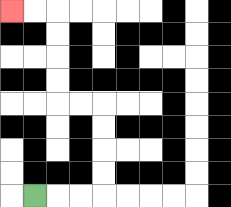{'start': '[1, 8]', 'end': '[0, 0]', 'path_directions': 'R,R,R,U,U,U,U,L,L,U,U,U,U,L,L', 'path_coordinates': '[[1, 8], [2, 8], [3, 8], [4, 8], [4, 7], [4, 6], [4, 5], [4, 4], [3, 4], [2, 4], [2, 3], [2, 2], [2, 1], [2, 0], [1, 0], [0, 0]]'}